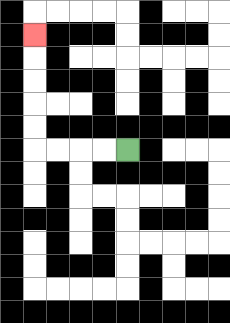{'start': '[5, 6]', 'end': '[1, 1]', 'path_directions': 'L,L,L,L,U,U,U,U,U', 'path_coordinates': '[[5, 6], [4, 6], [3, 6], [2, 6], [1, 6], [1, 5], [1, 4], [1, 3], [1, 2], [1, 1]]'}